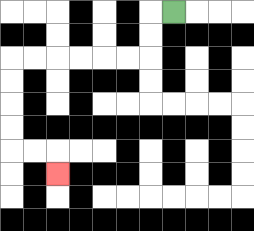{'start': '[7, 0]', 'end': '[2, 7]', 'path_directions': 'L,D,D,L,L,L,L,L,L,D,D,D,D,R,R,D', 'path_coordinates': '[[7, 0], [6, 0], [6, 1], [6, 2], [5, 2], [4, 2], [3, 2], [2, 2], [1, 2], [0, 2], [0, 3], [0, 4], [0, 5], [0, 6], [1, 6], [2, 6], [2, 7]]'}